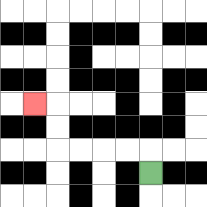{'start': '[6, 7]', 'end': '[1, 4]', 'path_directions': 'U,L,L,L,L,U,U,L', 'path_coordinates': '[[6, 7], [6, 6], [5, 6], [4, 6], [3, 6], [2, 6], [2, 5], [2, 4], [1, 4]]'}